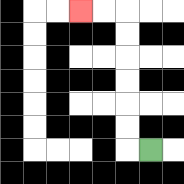{'start': '[6, 6]', 'end': '[3, 0]', 'path_directions': 'L,U,U,U,U,U,U,L,L', 'path_coordinates': '[[6, 6], [5, 6], [5, 5], [5, 4], [5, 3], [5, 2], [5, 1], [5, 0], [4, 0], [3, 0]]'}